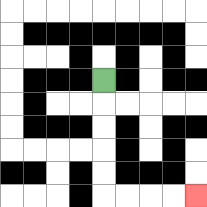{'start': '[4, 3]', 'end': '[8, 8]', 'path_directions': 'D,D,D,D,D,R,R,R,R', 'path_coordinates': '[[4, 3], [4, 4], [4, 5], [4, 6], [4, 7], [4, 8], [5, 8], [6, 8], [7, 8], [8, 8]]'}